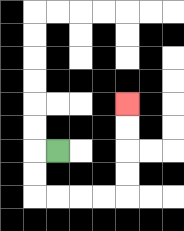{'start': '[2, 6]', 'end': '[5, 4]', 'path_directions': 'L,D,D,R,R,R,R,U,U,U,U', 'path_coordinates': '[[2, 6], [1, 6], [1, 7], [1, 8], [2, 8], [3, 8], [4, 8], [5, 8], [5, 7], [5, 6], [5, 5], [5, 4]]'}